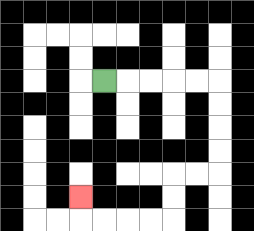{'start': '[4, 3]', 'end': '[3, 8]', 'path_directions': 'R,R,R,R,R,D,D,D,D,L,L,D,D,L,L,L,L,U', 'path_coordinates': '[[4, 3], [5, 3], [6, 3], [7, 3], [8, 3], [9, 3], [9, 4], [9, 5], [9, 6], [9, 7], [8, 7], [7, 7], [7, 8], [7, 9], [6, 9], [5, 9], [4, 9], [3, 9], [3, 8]]'}